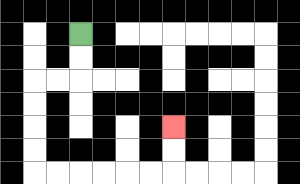{'start': '[3, 1]', 'end': '[7, 5]', 'path_directions': 'D,D,L,L,D,D,D,D,R,R,R,R,R,R,U,U', 'path_coordinates': '[[3, 1], [3, 2], [3, 3], [2, 3], [1, 3], [1, 4], [1, 5], [1, 6], [1, 7], [2, 7], [3, 7], [4, 7], [5, 7], [6, 7], [7, 7], [7, 6], [7, 5]]'}